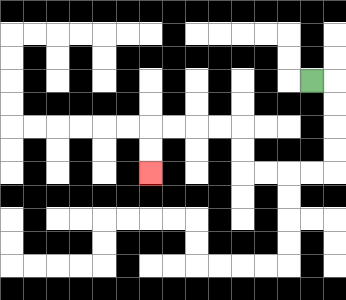{'start': '[13, 3]', 'end': '[6, 7]', 'path_directions': 'R,D,D,D,D,L,L,L,L,U,U,L,L,L,L,D,D', 'path_coordinates': '[[13, 3], [14, 3], [14, 4], [14, 5], [14, 6], [14, 7], [13, 7], [12, 7], [11, 7], [10, 7], [10, 6], [10, 5], [9, 5], [8, 5], [7, 5], [6, 5], [6, 6], [6, 7]]'}